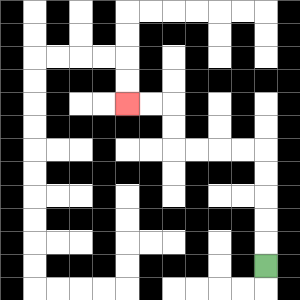{'start': '[11, 11]', 'end': '[5, 4]', 'path_directions': 'U,U,U,U,U,L,L,L,L,U,U,L,L', 'path_coordinates': '[[11, 11], [11, 10], [11, 9], [11, 8], [11, 7], [11, 6], [10, 6], [9, 6], [8, 6], [7, 6], [7, 5], [7, 4], [6, 4], [5, 4]]'}